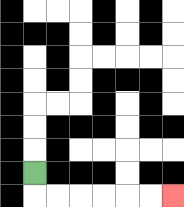{'start': '[1, 7]', 'end': '[7, 8]', 'path_directions': 'D,R,R,R,R,R,R', 'path_coordinates': '[[1, 7], [1, 8], [2, 8], [3, 8], [4, 8], [5, 8], [6, 8], [7, 8]]'}